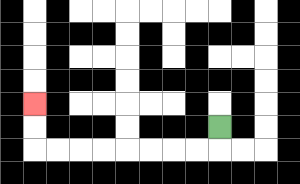{'start': '[9, 5]', 'end': '[1, 4]', 'path_directions': 'D,L,L,L,L,L,L,L,L,U,U', 'path_coordinates': '[[9, 5], [9, 6], [8, 6], [7, 6], [6, 6], [5, 6], [4, 6], [3, 6], [2, 6], [1, 6], [1, 5], [1, 4]]'}